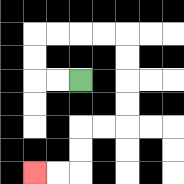{'start': '[3, 3]', 'end': '[1, 7]', 'path_directions': 'L,L,U,U,R,R,R,R,D,D,D,D,L,L,D,D,L,L', 'path_coordinates': '[[3, 3], [2, 3], [1, 3], [1, 2], [1, 1], [2, 1], [3, 1], [4, 1], [5, 1], [5, 2], [5, 3], [5, 4], [5, 5], [4, 5], [3, 5], [3, 6], [3, 7], [2, 7], [1, 7]]'}